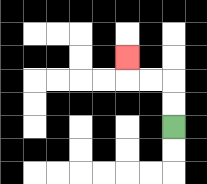{'start': '[7, 5]', 'end': '[5, 2]', 'path_directions': 'U,U,L,L,U', 'path_coordinates': '[[7, 5], [7, 4], [7, 3], [6, 3], [5, 3], [5, 2]]'}